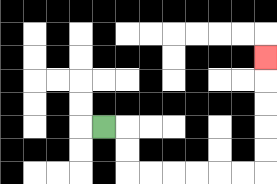{'start': '[4, 5]', 'end': '[11, 2]', 'path_directions': 'R,D,D,R,R,R,R,R,R,U,U,U,U,U', 'path_coordinates': '[[4, 5], [5, 5], [5, 6], [5, 7], [6, 7], [7, 7], [8, 7], [9, 7], [10, 7], [11, 7], [11, 6], [11, 5], [11, 4], [11, 3], [11, 2]]'}